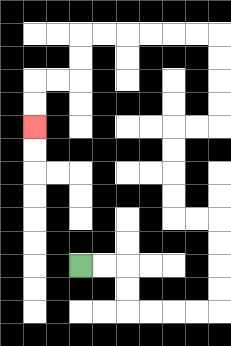{'start': '[3, 11]', 'end': '[1, 5]', 'path_directions': 'R,R,D,D,R,R,R,R,U,U,U,U,L,L,U,U,U,U,R,R,U,U,U,U,L,L,L,L,L,L,D,D,L,L,D,D', 'path_coordinates': '[[3, 11], [4, 11], [5, 11], [5, 12], [5, 13], [6, 13], [7, 13], [8, 13], [9, 13], [9, 12], [9, 11], [9, 10], [9, 9], [8, 9], [7, 9], [7, 8], [7, 7], [7, 6], [7, 5], [8, 5], [9, 5], [9, 4], [9, 3], [9, 2], [9, 1], [8, 1], [7, 1], [6, 1], [5, 1], [4, 1], [3, 1], [3, 2], [3, 3], [2, 3], [1, 3], [1, 4], [1, 5]]'}